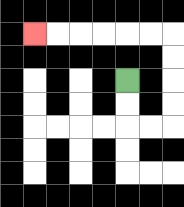{'start': '[5, 3]', 'end': '[1, 1]', 'path_directions': 'D,D,R,R,U,U,U,U,L,L,L,L,L,L', 'path_coordinates': '[[5, 3], [5, 4], [5, 5], [6, 5], [7, 5], [7, 4], [7, 3], [7, 2], [7, 1], [6, 1], [5, 1], [4, 1], [3, 1], [2, 1], [1, 1]]'}